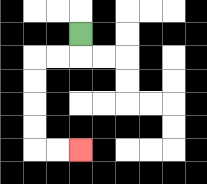{'start': '[3, 1]', 'end': '[3, 6]', 'path_directions': 'D,L,L,D,D,D,D,R,R', 'path_coordinates': '[[3, 1], [3, 2], [2, 2], [1, 2], [1, 3], [1, 4], [1, 5], [1, 6], [2, 6], [3, 6]]'}